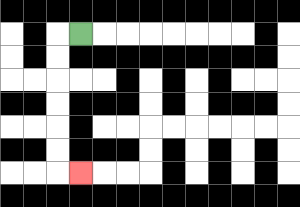{'start': '[3, 1]', 'end': '[3, 7]', 'path_directions': 'L,D,D,D,D,D,D,R', 'path_coordinates': '[[3, 1], [2, 1], [2, 2], [2, 3], [2, 4], [2, 5], [2, 6], [2, 7], [3, 7]]'}